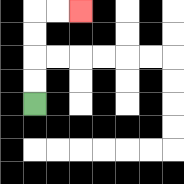{'start': '[1, 4]', 'end': '[3, 0]', 'path_directions': 'U,U,U,U,R,R', 'path_coordinates': '[[1, 4], [1, 3], [1, 2], [1, 1], [1, 0], [2, 0], [3, 0]]'}